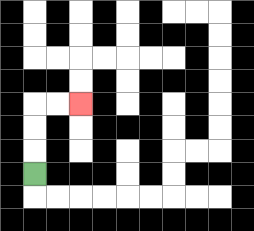{'start': '[1, 7]', 'end': '[3, 4]', 'path_directions': 'U,U,U,R,R', 'path_coordinates': '[[1, 7], [1, 6], [1, 5], [1, 4], [2, 4], [3, 4]]'}